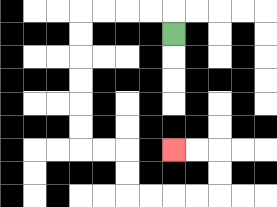{'start': '[7, 1]', 'end': '[7, 6]', 'path_directions': 'U,L,L,L,L,D,D,D,D,D,D,R,R,D,D,R,R,R,R,U,U,L,L', 'path_coordinates': '[[7, 1], [7, 0], [6, 0], [5, 0], [4, 0], [3, 0], [3, 1], [3, 2], [3, 3], [3, 4], [3, 5], [3, 6], [4, 6], [5, 6], [5, 7], [5, 8], [6, 8], [7, 8], [8, 8], [9, 8], [9, 7], [9, 6], [8, 6], [7, 6]]'}